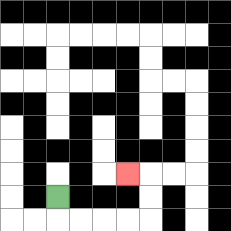{'start': '[2, 8]', 'end': '[5, 7]', 'path_directions': 'D,R,R,R,R,U,U,L', 'path_coordinates': '[[2, 8], [2, 9], [3, 9], [4, 9], [5, 9], [6, 9], [6, 8], [6, 7], [5, 7]]'}